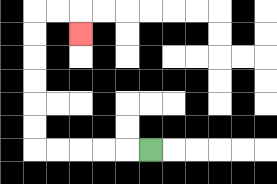{'start': '[6, 6]', 'end': '[3, 1]', 'path_directions': 'L,L,L,L,L,U,U,U,U,U,U,R,R,D', 'path_coordinates': '[[6, 6], [5, 6], [4, 6], [3, 6], [2, 6], [1, 6], [1, 5], [1, 4], [1, 3], [1, 2], [1, 1], [1, 0], [2, 0], [3, 0], [3, 1]]'}